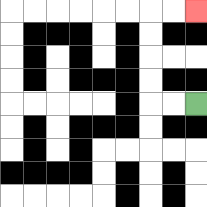{'start': '[8, 4]', 'end': '[8, 0]', 'path_directions': 'L,L,U,U,U,U,R,R', 'path_coordinates': '[[8, 4], [7, 4], [6, 4], [6, 3], [6, 2], [6, 1], [6, 0], [7, 0], [8, 0]]'}